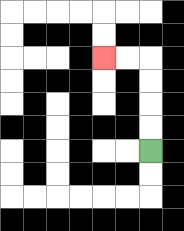{'start': '[6, 6]', 'end': '[4, 2]', 'path_directions': 'U,U,U,U,L,L', 'path_coordinates': '[[6, 6], [6, 5], [6, 4], [6, 3], [6, 2], [5, 2], [4, 2]]'}